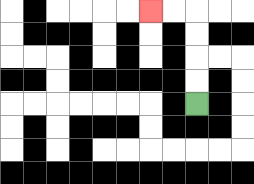{'start': '[8, 4]', 'end': '[6, 0]', 'path_directions': 'U,U,U,U,L,L', 'path_coordinates': '[[8, 4], [8, 3], [8, 2], [8, 1], [8, 0], [7, 0], [6, 0]]'}